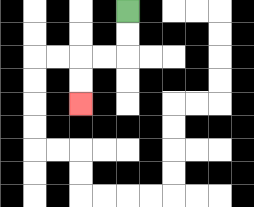{'start': '[5, 0]', 'end': '[3, 4]', 'path_directions': 'D,D,L,L,D,D', 'path_coordinates': '[[5, 0], [5, 1], [5, 2], [4, 2], [3, 2], [3, 3], [3, 4]]'}